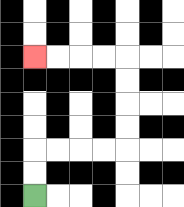{'start': '[1, 8]', 'end': '[1, 2]', 'path_directions': 'U,U,R,R,R,R,U,U,U,U,L,L,L,L', 'path_coordinates': '[[1, 8], [1, 7], [1, 6], [2, 6], [3, 6], [4, 6], [5, 6], [5, 5], [5, 4], [5, 3], [5, 2], [4, 2], [3, 2], [2, 2], [1, 2]]'}